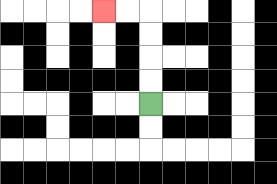{'start': '[6, 4]', 'end': '[4, 0]', 'path_directions': 'U,U,U,U,L,L', 'path_coordinates': '[[6, 4], [6, 3], [6, 2], [6, 1], [6, 0], [5, 0], [4, 0]]'}